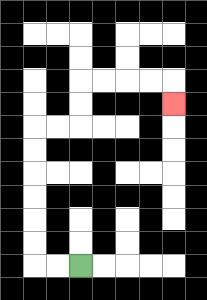{'start': '[3, 11]', 'end': '[7, 4]', 'path_directions': 'L,L,U,U,U,U,U,U,R,R,U,U,R,R,R,R,D', 'path_coordinates': '[[3, 11], [2, 11], [1, 11], [1, 10], [1, 9], [1, 8], [1, 7], [1, 6], [1, 5], [2, 5], [3, 5], [3, 4], [3, 3], [4, 3], [5, 3], [6, 3], [7, 3], [7, 4]]'}